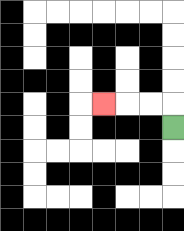{'start': '[7, 5]', 'end': '[4, 4]', 'path_directions': 'U,L,L,L', 'path_coordinates': '[[7, 5], [7, 4], [6, 4], [5, 4], [4, 4]]'}